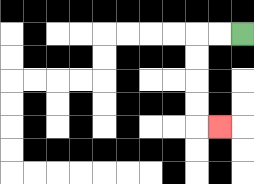{'start': '[10, 1]', 'end': '[9, 5]', 'path_directions': 'L,L,D,D,D,D,R', 'path_coordinates': '[[10, 1], [9, 1], [8, 1], [8, 2], [8, 3], [8, 4], [8, 5], [9, 5]]'}